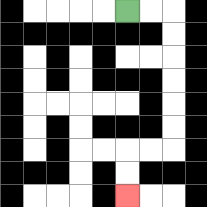{'start': '[5, 0]', 'end': '[5, 8]', 'path_directions': 'R,R,D,D,D,D,D,D,L,L,D,D', 'path_coordinates': '[[5, 0], [6, 0], [7, 0], [7, 1], [7, 2], [7, 3], [7, 4], [7, 5], [7, 6], [6, 6], [5, 6], [5, 7], [5, 8]]'}